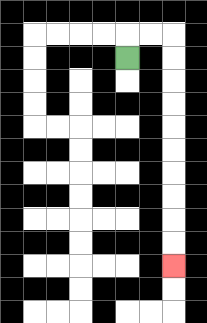{'start': '[5, 2]', 'end': '[7, 11]', 'path_directions': 'U,R,R,D,D,D,D,D,D,D,D,D,D', 'path_coordinates': '[[5, 2], [5, 1], [6, 1], [7, 1], [7, 2], [7, 3], [7, 4], [7, 5], [7, 6], [7, 7], [7, 8], [7, 9], [7, 10], [7, 11]]'}